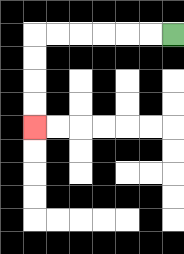{'start': '[7, 1]', 'end': '[1, 5]', 'path_directions': 'L,L,L,L,L,L,D,D,D,D', 'path_coordinates': '[[7, 1], [6, 1], [5, 1], [4, 1], [3, 1], [2, 1], [1, 1], [1, 2], [1, 3], [1, 4], [1, 5]]'}